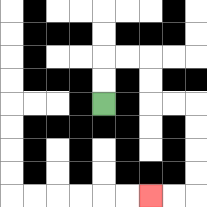{'start': '[4, 4]', 'end': '[6, 8]', 'path_directions': 'U,U,R,R,D,D,R,R,D,D,D,D,L,L', 'path_coordinates': '[[4, 4], [4, 3], [4, 2], [5, 2], [6, 2], [6, 3], [6, 4], [7, 4], [8, 4], [8, 5], [8, 6], [8, 7], [8, 8], [7, 8], [6, 8]]'}